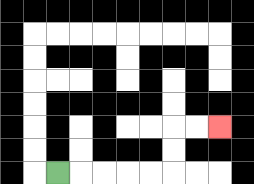{'start': '[2, 7]', 'end': '[9, 5]', 'path_directions': 'R,R,R,R,R,U,U,R,R', 'path_coordinates': '[[2, 7], [3, 7], [4, 7], [5, 7], [6, 7], [7, 7], [7, 6], [7, 5], [8, 5], [9, 5]]'}